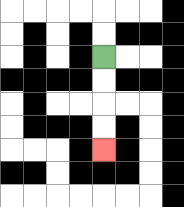{'start': '[4, 2]', 'end': '[4, 6]', 'path_directions': 'D,D,D,D', 'path_coordinates': '[[4, 2], [4, 3], [4, 4], [4, 5], [4, 6]]'}